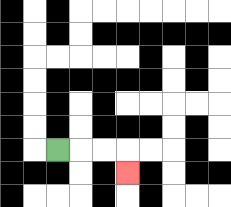{'start': '[2, 6]', 'end': '[5, 7]', 'path_directions': 'R,R,R,D', 'path_coordinates': '[[2, 6], [3, 6], [4, 6], [5, 6], [5, 7]]'}